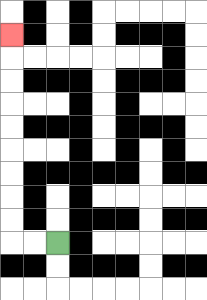{'start': '[2, 10]', 'end': '[0, 1]', 'path_directions': 'L,L,U,U,U,U,U,U,U,U,U', 'path_coordinates': '[[2, 10], [1, 10], [0, 10], [0, 9], [0, 8], [0, 7], [0, 6], [0, 5], [0, 4], [0, 3], [0, 2], [0, 1]]'}